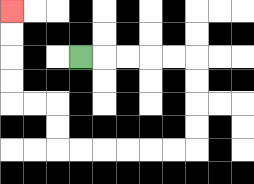{'start': '[3, 2]', 'end': '[0, 0]', 'path_directions': 'R,R,R,R,R,D,D,D,D,L,L,L,L,L,L,U,U,L,L,U,U,U,U', 'path_coordinates': '[[3, 2], [4, 2], [5, 2], [6, 2], [7, 2], [8, 2], [8, 3], [8, 4], [8, 5], [8, 6], [7, 6], [6, 6], [5, 6], [4, 6], [3, 6], [2, 6], [2, 5], [2, 4], [1, 4], [0, 4], [0, 3], [0, 2], [0, 1], [0, 0]]'}